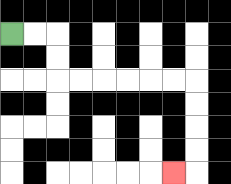{'start': '[0, 1]', 'end': '[7, 7]', 'path_directions': 'R,R,D,D,R,R,R,R,R,R,D,D,D,D,L', 'path_coordinates': '[[0, 1], [1, 1], [2, 1], [2, 2], [2, 3], [3, 3], [4, 3], [5, 3], [6, 3], [7, 3], [8, 3], [8, 4], [8, 5], [8, 6], [8, 7], [7, 7]]'}